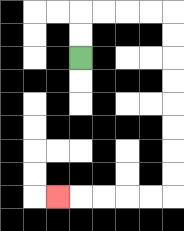{'start': '[3, 2]', 'end': '[2, 8]', 'path_directions': 'U,U,R,R,R,R,D,D,D,D,D,D,D,D,L,L,L,L,L', 'path_coordinates': '[[3, 2], [3, 1], [3, 0], [4, 0], [5, 0], [6, 0], [7, 0], [7, 1], [7, 2], [7, 3], [7, 4], [7, 5], [7, 6], [7, 7], [7, 8], [6, 8], [5, 8], [4, 8], [3, 8], [2, 8]]'}